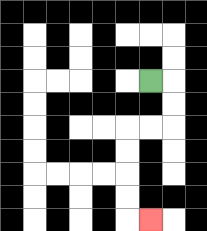{'start': '[6, 3]', 'end': '[6, 9]', 'path_directions': 'R,D,D,L,L,D,D,D,D,R', 'path_coordinates': '[[6, 3], [7, 3], [7, 4], [7, 5], [6, 5], [5, 5], [5, 6], [5, 7], [5, 8], [5, 9], [6, 9]]'}